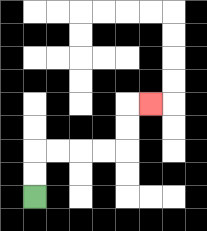{'start': '[1, 8]', 'end': '[6, 4]', 'path_directions': 'U,U,R,R,R,R,U,U,R', 'path_coordinates': '[[1, 8], [1, 7], [1, 6], [2, 6], [3, 6], [4, 6], [5, 6], [5, 5], [5, 4], [6, 4]]'}